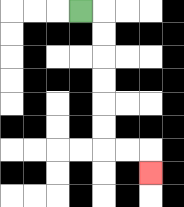{'start': '[3, 0]', 'end': '[6, 7]', 'path_directions': 'R,D,D,D,D,D,D,R,R,D', 'path_coordinates': '[[3, 0], [4, 0], [4, 1], [4, 2], [4, 3], [4, 4], [4, 5], [4, 6], [5, 6], [6, 6], [6, 7]]'}